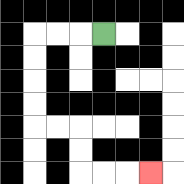{'start': '[4, 1]', 'end': '[6, 7]', 'path_directions': 'L,L,L,D,D,D,D,R,R,D,D,R,R,R', 'path_coordinates': '[[4, 1], [3, 1], [2, 1], [1, 1], [1, 2], [1, 3], [1, 4], [1, 5], [2, 5], [3, 5], [3, 6], [3, 7], [4, 7], [5, 7], [6, 7]]'}